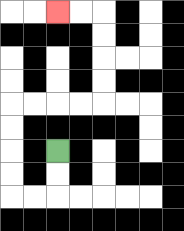{'start': '[2, 6]', 'end': '[2, 0]', 'path_directions': 'D,D,L,L,U,U,U,U,R,R,R,R,U,U,U,U,L,L', 'path_coordinates': '[[2, 6], [2, 7], [2, 8], [1, 8], [0, 8], [0, 7], [0, 6], [0, 5], [0, 4], [1, 4], [2, 4], [3, 4], [4, 4], [4, 3], [4, 2], [4, 1], [4, 0], [3, 0], [2, 0]]'}